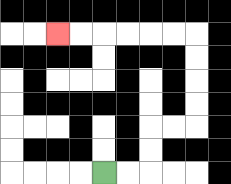{'start': '[4, 7]', 'end': '[2, 1]', 'path_directions': 'R,R,U,U,R,R,U,U,U,U,L,L,L,L,L,L', 'path_coordinates': '[[4, 7], [5, 7], [6, 7], [6, 6], [6, 5], [7, 5], [8, 5], [8, 4], [8, 3], [8, 2], [8, 1], [7, 1], [6, 1], [5, 1], [4, 1], [3, 1], [2, 1]]'}